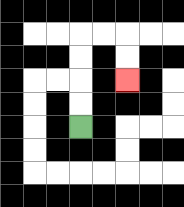{'start': '[3, 5]', 'end': '[5, 3]', 'path_directions': 'U,U,U,U,R,R,D,D', 'path_coordinates': '[[3, 5], [3, 4], [3, 3], [3, 2], [3, 1], [4, 1], [5, 1], [5, 2], [5, 3]]'}